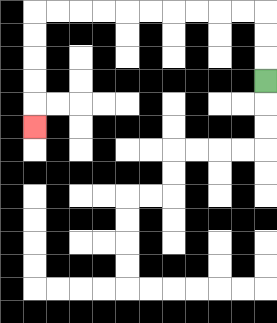{'start': '[11, 3]', 'end': '[1, 5]', 'path_directions': 'U,U,U,L,L,L,L,L,L,L,L,L,L,D,D,D,D,D', 'path_coordinates': '[[11, 3], [11, 2], [11, 1], [11, 0], [10, 0], [9, 0], [8, 0], [7, 0], [6, 0], [5, 0], [4, 0], [3, 0], [2, 0], [1, 0], [1, 1], [1, 2], [1, 3], [1, 4], [1, 5]]'}